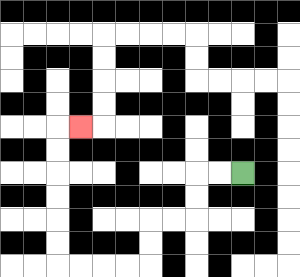{'start': '[10, 7]', 'end': '[3, 5]', 'path_directions': 'L,L,D,D,L,L,D,D,L,L,L,L,U,U,U,U,U,U,R', 'path_coordinates': '[[10, 7], [9, 7], [8, 7], [8, 8], [8, 9], [7, 9], [6, 9], [6, 10], [6, 11], [5, 11], [4, 11], [3, 11], [2, 11], [2, 10], [2, 9], [2, 8], [2, 7], [2, 6], [2, 5], [3, 5]]'}